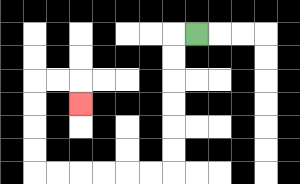{'start': '[8, 1]', 'end': '[3, 4]', 'path_directions': 'L,D,D,D,D,D,D,L,L,L,L,L,L,U,U,U,U,R,R,D', 'path_coordinates': '[[8, 1], [7, 1], [7, 2], [7, 3], [7, 4], [7, 5], [7, 6], [7, 7], [6, 7], [5, 7], [4, 7], [3, 7], [2, 7], [1, 7], [1, 6], [1, 5], [1, 4], [1, 3], [2, 3], [3, 3], [3, 4]]'}